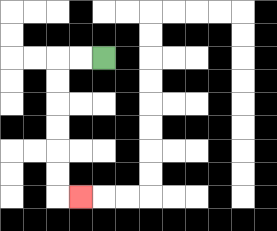{'start': '[4, 2]', 'end': '[3, 8]', 'path_directions': 'L,L,D,D,D,D,D,D,R', 'path_coordinates': '[[4, 2], [3, 2], [2, 2], [2, 3], [2, 4], [2, 5], [2, 6], [2, 7], [2, 8], [3, 8]]'}